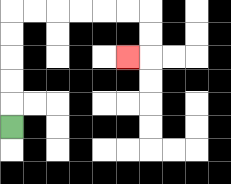{'start': '[0, 5]', 'end': '[5, 2]', 'path_directions': 'U,U,U,U,U,R,R,R,R,R,R,D,D,L', 'path_coordinates': '[[0, 5], [0, 4], [0, 3], [0, 2], [0, 1], [0, 0], [1, 0], [2, 0], [3, 0], [4, 0], [5, 0], [6, 0], [6, 1], [6, 2], [5, 2]]'}